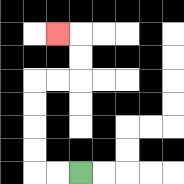{'start': '[3, 7]', 'end': '[2, 1]', 'path_directions': 'L,L,U,U,U,U,R,R,U,U,L', 'path_coordinates': '[[3, 7], [2, 7], [1, 7], [1, 6], [1, 5], [1, 4], [1, 3], [2, 3], [3, 3], [3, 2], [3, 1], [2, 1]]'}